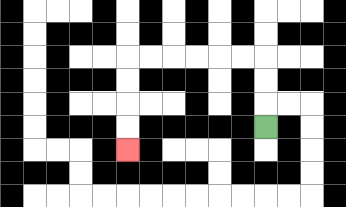{'start': '[11, 5]', 'end': '[5, 6]', 'path_directions': 'U,U,U,L,L,L,L,L,L,D,D,D,D', 'path_coordinates': '[[11, 5], [11, 4], [11, 3], [11, 2], [10, 2], [9, 2], [8, 2], [7, 2], [6, 2], [5, 2], [5, 3], [5, 4], [5, 5], [5, 6]]'}